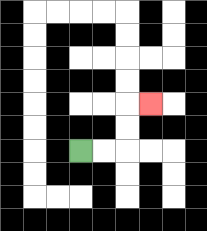{'start': '[3, 6]', 'end': '[6, 4]', 'path_directions': 'R,R,U,U,R', 'path_coordinates': '[[3, 6], [4, 6], [5, 6], [5, 5], [5, 4], [6, 4]]'}